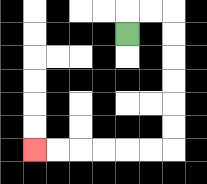{'start': '[5, 1]', 'end': '[1, 6]', 'path_directions': 'U,R,R,D,D,D,D,D,D,L,L,L,L,L,L', 'path_coordinates': '[[5, 1], [5, 0], [6, 0], [7, 0], [7, 1], [7, 2], [7, 3], [7, 4], [7, 5], [7, 6], [6, 6], [5, 6], [4, 6], [3, 6], [2, 6], [1, 6]]'}